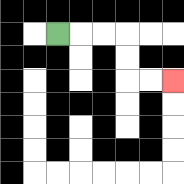{'start': '[2, 1]', 'end': '[7, 3]', 'path_directions': 'R,R,R,D,D,R,R', 'path_coordinates': '[[2, 1], [3, 1], [4, 1], [5, 1], [5, 2], [5, 3], [6, 3], [7, 3]]'}